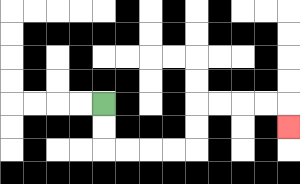{'start': '[4, 4]', 'end': '[12, 5]', 'path_directions': 'D,D,R,R,R,R,U,U,R,R,R,R,D', 'path_coordinates': '[[4, 4], [4, 5], [4, 6], [5, 6], [6, 6], [7, 6], [8, 6], [8, 5], [8, 4], [9, 4], [10, 4], [11, 4], [12, 4], [12, 5]]'}